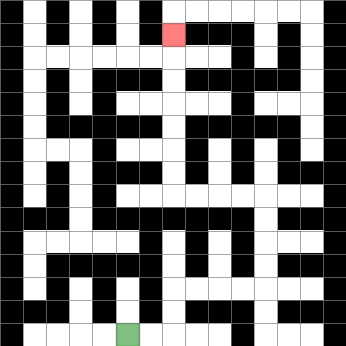{'start': '[5, 14]', 'end': '[7, 1]', 'path_directions': 'R,R,U,U,R,R,R,R,U,U,U,U,L,L,L,L,U,U,U,U,U,U,U', 'path_coordinates': '[[5, 14], [6, 14], [7, 14], [7, 13], [7, 12], [8, 12], [9, 12], [10, 12], [11, 12], [11, 11], [11, 10], [11, 9], [11, 8], [10, 8], [9, 8], [8, 8], [7, 8], [7, 7], [7, 6], [7, 5], [7, 4], [7, 3], [7, 2], [7, 1]]'}